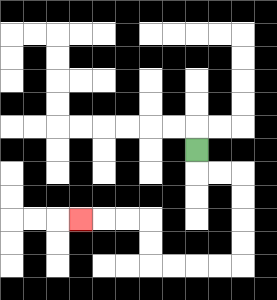{'start': '[8, 6]', 'end': '[3, 9]', 'path_directions': 'D,R,R,D,D,D,D,L,L,L,L,U,U,L,L,L', 'path_coordinates': '[[8, 6], [8, 7], [9, 7], [10, 7], [10, 8], [10, 9], [10, 10], [10, 11], [9, 11], [8, 11], [7, 11], [6, 11], [6, 10], [6, 9], [5, 9], [4, 9], [3, 9]]'}